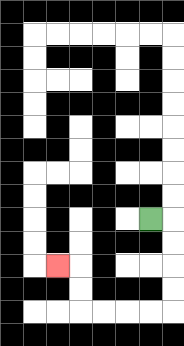{'start': '[6, 9]', 'end': '[2, 11]', 'path_directions': 'R,D,D,D,D,L,L,L,L,U,U,L', 'path_coordinates': '[[6, 9], [7, 9], [7, 10], [7, 11], [7, 12], [7, 13], [6, 13], [5, 13], [4, 13], [3, 13], [3, 12], [3, 11], [2, 11]]'}